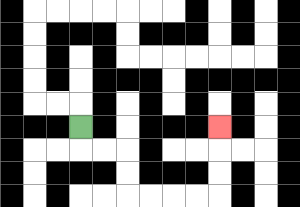{'start': '[3, 5]', 'end': '[9, 5]', 'path_directions': 'D,R,R,D,D,R,R,R,R,U,U,U', 'path_coordinates': '[[3, 5], [3, 6], [4, 6], [5, 6], [5, 7], [5, 8], [6, 8], [7, 8], [8, 8], [9, 8], [9, 7], [9, 6], [9, 5]]'}